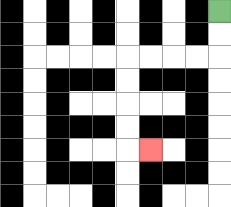{'start': '[9, 0]', 'end': '[6, 6]', 'path_directions': 'D,D,L,L,L,L,D,D,D,D,R', 'path_coordinates': '[[9, 0], [9, 1], [9, 2], [8, 2], [7, 2], [6, 2], [5, 2], [5, 3], [5, 4], [5, 5], [5, 6], [6, 6]]'}